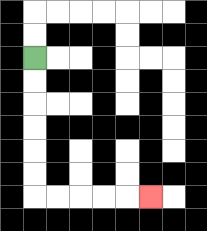{'start': '[1, 2]', 'end': '[6, 8]', 'path_directions': 'D,D,D,D,D,D,R,R,R,R,R', 'path_coordinates': '[[1, 2], [1, 3], [1, 4], [1, 5], [1, 6], [1, 7], [1, 8], [2, 8], [3, 8], [4, 8], [5, 8], [6, 8]]'}